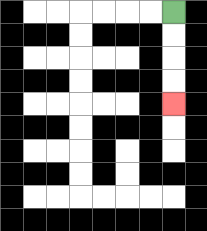{'start': '[7, 0]', 'end': '[7, 4]', 'path_directions': 'D,D,D,D', 'path_coordinates': '[[7, 0], [7, 1], [7, 2], [7, 3], [7, 4]]'}